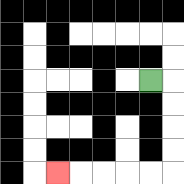{'start': '[6, 3]', 'end': '[2, 7]', 'path_directions': 'R,D,D,D,D,L,L,L,L,L', 'path_coordinates': '[[6, 3], [7, 3], [7, 4], [7, 5], [7, 6], [7, 7], [6, 7], [5, 7], [4, 7], [3, 7], [2, 7]]'}